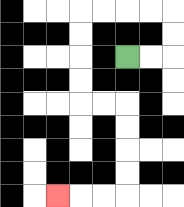{'start': '[5, 2]', 'end': '[2, 8]', 'path_directions': 'R,R,U,U,L,L,L,L,D,D,D,D,R,R,D,D,D,D,L,L,L', 'path_coordinates': '[[5, 2], [6, 2], [7, 2], [7, 1], [7, 0], [6, 0], [5, 0], [4, 0], [3, 0], [3, 1], [3, 2], [3, 3], [3, 4], [4, 4], [5, 4], [5, 5], [5, 6], [5, 7], [5, 8], [4, 8], [3, 8], [2, 8]]'}